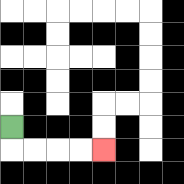{'start': '[0, 5]', 'end': '[4, 6]', 'path_directions': 'D,R,R,R,R', 'path_coordinates': '[[0, 5], [0, 6], [1, 6], [2, 6], [3, 6], [4, 6]]'}